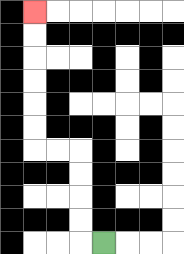{'start': '[4, 10]', 'end': '[1, 0]', 'path_directions': 'L,U,U,U,U,L,L,U,U,U,U,U,U', 'path_coordinates': '[[4, 10], [3, 10], [3, 9], [3, 8], [3, 7], [3, 6], [2, 6], [1, 6], [1, 5], [1, 4], [1, 3], [1, 2], [1, 1], [1, 0]]'}